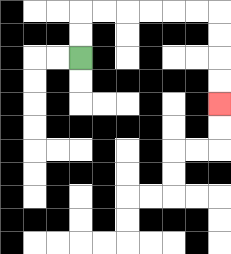{'start': '[3, 2]', 'end': '[9, 4]', 'path_directions': 'U,U,R,R,R,R,R,R,D,D,D,D', 'path_coordinates': '[[3, 2], [3, 1], [3, 0], [4, 0], [5, 0], [6, 0], [7, 0], [8, 0], [9, 0], [9, 1], [9, 2], [9, 3], [9, 4]]'}